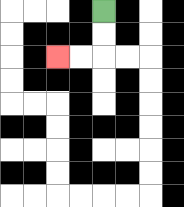{'start': '[4, 0]', 'end': '[2, 2]', 'path_directions': 'D,D,L,L', 'path_coordinates': '[[4, 0], [4, 1], [4, 2], [3, 2], [2, 2]]'}